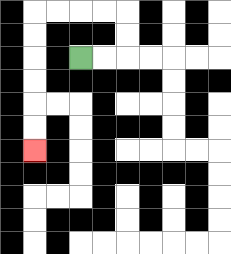{'start': '[3, 2]', 'end': '[1, 6]', 'path_directions': 'R,R,U,U,L,L,L,L,D,D,D,D,D,D', 'path_coordinates': '[[3, 2], [4, 2], [5, 2], [5, 1], [5, 0], [4, 0], [3, 0], [2, 0], [1, 0], [1, 1], [1, 2], [1, 3], [1, 4], [1, 5], [1, 6]]'}